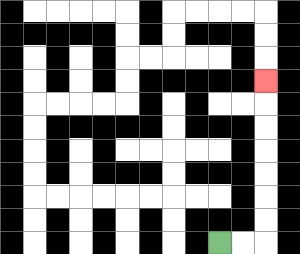{'start': '[9, 10]', 'end': '[11, 3]', 'path_directions': 'R,R,U,U,U,U,U,U,U', 'path_coordinates': '[[9, 10], [10, 10], [11, 10], [11, 9], [11, 8], [11, 7], [11, 6], [11, 5], [11, 4], [11, 3]]'}